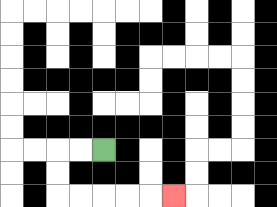{'start': '[4, 6]', 'end': '[7, 8]', 'path_directions': 'L,L,D,D,R,R,R,R,R', 'path_coordinates': '[[4, 6], [3, 6], [2, 6], [2, 7], [2, 8], [3, 8], [4, 8], [5, 8], [6, 8], [7, 8]]'}